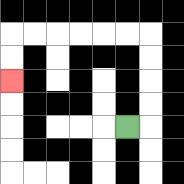{'start': '[5, 5]', 'end': '[0, 3]', 'path_directions': 'R,U,U,U,U,L,L,L,L,L,L,D,D', 'path_coordinates': '[[5, 5], [6, 5], [6, 4], [6, 3], [6, 2], [6, 1], [5, 1], [4, 1], [3, 1], [2, 1], [1, 1], [0, 1], [0, 2], [0, 3]]'}